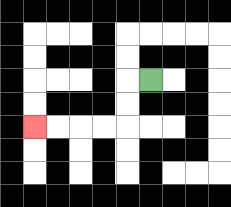{'start': '[6, 3]', 'end': '[1, 5]', 'path_directions': 'L,D,D,L,L,L,L', 'path_coordinates': '[[6, 3], [5, 3], [5, 4], [5, 5], [4, 5], [3, 5], [2, 5], [1, 5]]'}